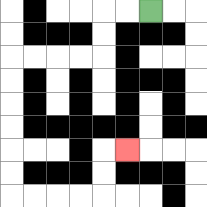{'start': '[6, 0]', 'end': '[5, 6]', 'path_directions': 'L,L,D,D,L,L,L,L,D,D,D,D,D,D,R,R,R,R,U,U,R', 'path_coordinates': '[[6, 0], [5, 0], [4, 0], [4, 1], [4, 2], [3, 2], [2, 2], [1, 2], [0, 2], [0, 3], [0, 4], [0, 5], [0, 6], [0, 7], [0, 8], [1, 8], [2, 8], [3, 8], [4, 8], [4, 7], [4, 6], [5, 6]]'}